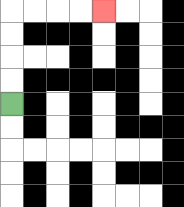{'start': '[0, 4]', 'end': '[4, 0]', 'path_directions': 'U,U,U,U,R,R,R,R', 'path_coordinates': '[[0, 4], [0, 3], [0, 2], [0, 1], [0, 0], [1, 0], [2, 0], [3, 0], [4, 0]]'}